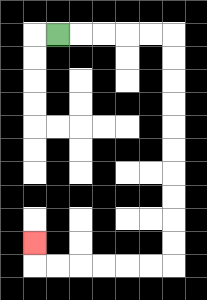{'start': '[2, 1]', 'end': '[1, 10]', 'path_directions': 'R,R,R,R,R,D,D,D,D,D,D,D,D,D,D,L,L,L,L,L,L,U', 'path_coordinates': '[[2, 1], [3, 1], [4, 1], [5, 1], [6, 1], [7, 1], [7, 2], [7, 3], [7, 4], [7, 5], [7, 6], [7, 7], [7, 8], [7, 9], [7, 10], [7, 11], [6, 11], [5, 11], [4, 11], [3, 11], [2, 11], [1, 11], [1, 10]]'}